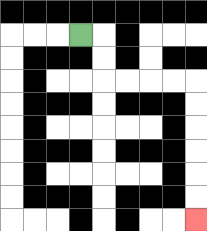{'start': '[3, 1]', 'end': '[8, 9]', 'path_directions': 'R,D,D,R,R,R,R,D,D,D,D,D,D', 'path_coordinates': '[[3, 1], [4, 1], [4, 2], [4, 3], [5, 3], [6, 3], [7, 3], [8, 3], [8, 4], [8, 5], [8, 6], [8, 7], [8, 8], [8, 9]]'}